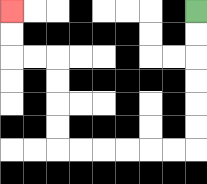{'start': '[8, 0]', 'end': '[0, 0]', 'path_directions': 'D,D,D,D,D,D,L,L,L,L,L,L,U,U,U,U,L,L,U,U', 'path_coordinates': '[[8, 0], [8, 1], [8, 2], [8, 3], [8, 4], [8, 5], [8, 6], [7, 6], [6, 6], [5, 6], [4, 6], [3, 6], [2, 6], [2, 5], [2, 4], [2, 3], [2, 2], [1, 2], [0, 2], [0, 1], [0, 0]]'}